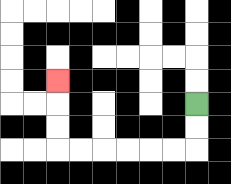{'start': '[8, 4]', 'end': '[2, 3]', 'path_directions': 'D,D,L,L,L,L,L,L,U,U,U', 'path_coordinates': '[[8, 4], [8, 5], [8, 6], [7, 6], [6, 6], [5, 6], [4, 6], [3, 6], [2, 6], [2, 5], [2, 4], [2, 3]]'}